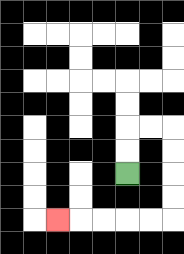{'start': '[5, 7]', 'end': '[2, 9]', 'path_directions': 'U,U,R,R,D,D,D,D,L,L,L,L,L', 'path_coordinates': '[[5, 7], [5, 6], [5, 5], [6, 5], [7, 5], [7, 6], [7, 7], [7, 8], [7, 9], [6, 9], [5, 9], [4, 9], [3, 9], [2, 9]]'}